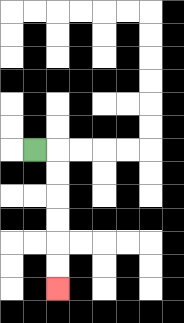{'start': '[1, 6]', 'end': '[2, 12]', 'path_directions': 'R,D,D,D,D,D,D', 'path_coordinates': '[[1, 6], [2, 6], [2, 7], [2, 8], [2, 9], [2, 10], [2, 11], [2, 12]]'}